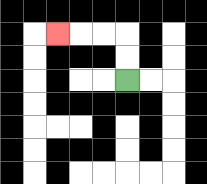{'start': '[5, 3]', 'end': '[2, 1]', 'path_directions': 'U,U,L,L,L', 'path_coordinates': '[[5, 3], [5, 2], [5, 1], [4, 1], [3, 1], [2, 1]]'}